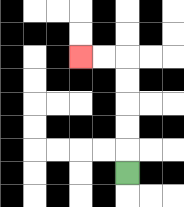{'start': '[5, 7]', 'end': '[3, 2]', 'path_directions': 'U,U,U,U,U,L,L', 'path_coordinates': '[[5, 7], [5, 6], [5, 5], [5, 4], [5, 3], [5, 2], [4, 2], [3, 2]]'}